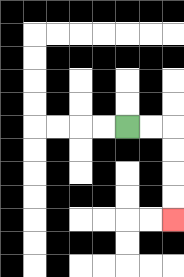{'start': '[5, 5]', 'end': '[7, 9]', 'path_directions': 'R,R,D,D,D,D', 'path_coordinates': '[[5, 5], [6, 5], [7, 5], [7, 6], [7, 7], [7, 8], [7, 9]]'}